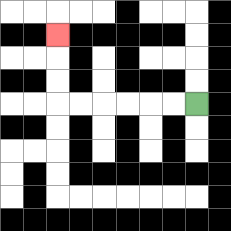{'start': '[8, 4]', 'end': '[2, 1]', 'path_directions': 'L,L,L,L,L,L,U,U,U', 'path_coordinates': '[[8, 4], [7, 4], [6, 4], [5, 4], [4, 4], [3, 4], [2, 4], [2, 3], [2, 2], [2, 1]]'}